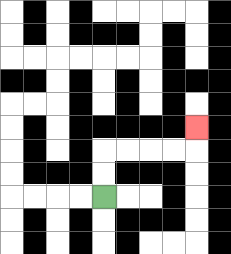{'start': '[4, 8]', 'end': '[8, 5]', 'path_directions': 'U,U,R,R,R,R,U', 'path_coordinates': '[[4, 8], [4, 7], [4, 6], [5, 6], [6, 6], [7, 6], [8, 6], [8, 5]]'}